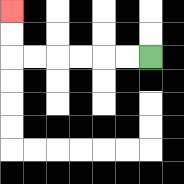{'start': '[6, 2]', 'end': '[0, 0]', 'path_directions': 'L,L,L,L,L,L,U,U', 'path_coordinates': '[[6, 2], [5, 2], [4, 2], [3, 2], [2, 2], [1, 2], [0, 2], [0, 1], [0, 0]]'}